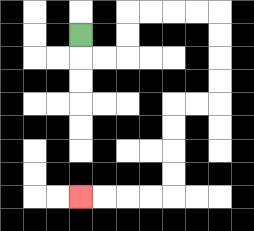{'start': '[3, 1]', 'end': '[3, 8]', 'path_directions': 'D,R,R,U,U,R,R,R,R,D,D,D,D,L,L,D,D,D,D,L,L,L,L', 'path_coordinates': '[[3, 1], [3, 2], [4, 2], [5, 2], [5, 1], [5, 0], [6, 0], [7, 0], [8, 0], [9, 0], [9, 1], [9, 2], [9, 3], [9, 4], [8, 4], [7, 4], [7, 5], [7, 6], [7, 7], [7, 8], [6, 8], [5, 8], [4, 8], [3, 8]]'}